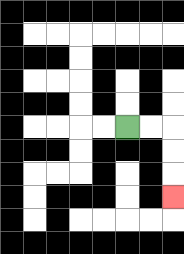{'start': '[5, 5]', 'end': '[7, 8]', 'path_directions': 'R,R,D,D,D', 'path_coordinates': '[[5, 5], [6, 5], [7, 5], [7, 6], [7, 7], [7, 8]]'}